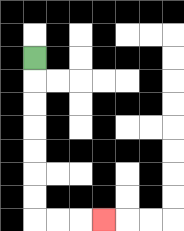{'start': '[1, 2]', 'end': '[4, 9]', 'path_directions': 'D,D,D,D,D,D,D,R,R,R', 'path_coordinates': '[[1, 2], [1, 3], [1, 4], [1, 5], [1, 6], [1, 7], [1, 8], [1, 9], [2, 9], [3, 9], [4, 9]]'}